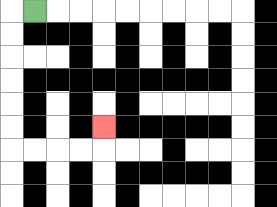{'start': '[1, 0]', 'end': '[4, 5]', 'path_directions': 'L,D,D,D,D,D,D,R,R,R,R,U', 'path_coordinates': '[[1, 0], [0, 0], [0, 1], [0, 2], [0, 3], [0, 4], [0, 5], [0, 6], [1, 6], [2, 6], [3, 6], [4, 6], [4, 5]]'}